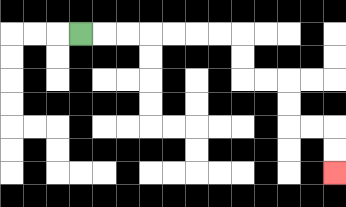{'start': '[3, 1]', 'end': '[14, 7]', 'path_directions': 'R,R,R,R,R,R,R,D,D,R,R,D,D,R,R,D,D', 'path_coordinates': '[[3, 1], [4, 1], [5, 1], [6, 1], [7, 1], [8, 1], [9, 1], [10, 1], [10, 2], [10, 3], [11, 3], [12, 3], [12, 4], [12, 5], [13, 5], [14, 5], [14, 6], [14, 7]]'}